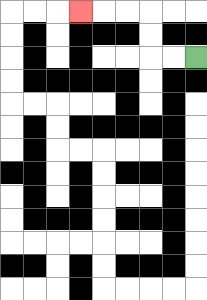{'start': '[8, 2]', 'end': '[3, 0]', 'path_directions': 'L,L,U,U,L,L,L', 'path_coordinates': '[[8, 2], [7, 2], [6, 2], [6, 1], [6, 0], [5, 0], [4, 0], [3, 0]]'}